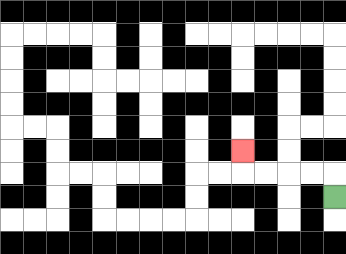{'start': '[14, 8]', 'end': '[10, 6]', 'path_directions': 'U,L,L,L,L,U', 'path_coordinates': '[[14, 8], [14, 7], [13, 7], [12, 7], [11, 7], [10, 7], [10, 6]]'}